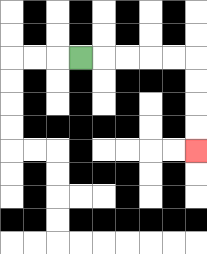{'start': '[3, 2]', 'end': '[8, 6]', 'path_directions': 'R,R,R,R,R,D,D,D,D', 'path_coordinates': '[[3, 2], [4, 2], [5, 2], [6, 2], [7, 2], [8, 2], [8, 3], [8, 4], [8, 5], [8, 6]]'}